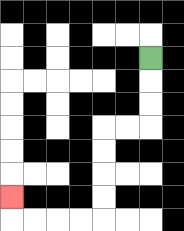{'start': '[6, 2]', 'end': '[0, 8]', 'path_directions': 'D,D,D,L,L,D,D,D,D,L,L,L,L,U', 'path_coordinates': '[[6, 2], [6, 3], [6, 4], [6, 5], [5, 5], [4, 5], [4, 6], [4, 7], [4, 8], [4, 9], [3, 9], [2, 9], [1, 9], [0, 9], [0, 8]]'}